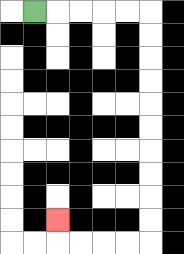{'start': '[1, 0]', 'end': '[2, 9]', 'path_directions': 'R,R,R,R,R,D,D,D,D,D,D,D,D,D,D,L,L,L,L,U', 'path_coordinates': '[[1, 0], [2, 0], [3, 0], [4, 0], [5, 0], [6, 0], [6, 1], [6, 2], [6, 3], [6, 4], [6, 5], [6, 6], [6, 7], [6, 8], [6, 9], [6, 10], [5, 10], [4, 10], [3, 10], [2, 10], [2, 9]]'}